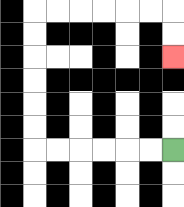{'start': '[7, 6]', 'end': '[7, 2]', 'path_directions': 'L,L,L,L,L,L,U,U,U,U,U,U,R,R,R,R,R,R,D,D', 'path_coordinates': '[[7, 6], [6, 6], [5, 6], [4, 6], [3, 6], [2, 6], [1, 6], [1, 5], [1, 4], [1, 3], [1, 2], [1, 1], [1, 0], [2, 0], [3, 0], [4, 0], [5, 0], [6, 0], [7, 0], [7, 1], [7, 2]]'}